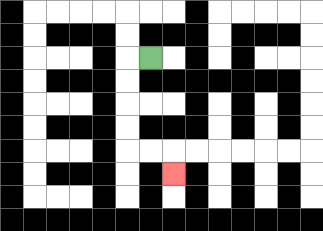{'start': '[6, 2]', 'end': '[7, 7]', 'path_directions': 'L,D,D,D,D,R,R,D', 'path_coordinates': '[[6, 2], [5, 2], [5, 3], [5, 4], [5, 5], [5, 6], [6, 6], [7, 6], [7, 7]]'}